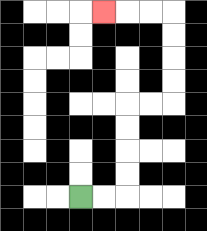{'start': '[3, 8]', 'end': '[4, 0]', 'path_directions': 'R,R,U,U,U,U,R,R,U,U,U,U,L,L,L', 'path_coordinates': '[[3, 8], [4, 8], [5, 8], [5, 7], [5, 6], [5, 5], [5, 4], [6, 4], [7, 4], [7, 3], [7, 2], [7, 1], [7, 0], [6, 0], [5, 0], [4, 0]]'}